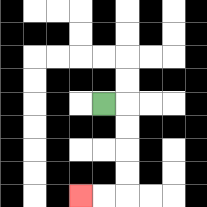{'start': '[4, 4]', 'end': '[3, 8]', 'path_directions': 'R,D,D,D,D,L,L', 'path_coordinates': '[[4, 4], [5, 4], [5, 5], [5, 6], [5, 7], [5, 8], [4, 8], [3, 8]]'}